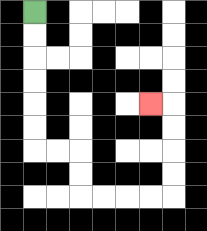{'start': '[1, 0]', 'end': '[6, 4]', 'path_directions': 'D,D,D,D,D,D,R,R,D,D,R,R,R,R,U,U,U,U,L', 'path_coordinates': '[[1, 0], [1, 1], [1, 2], [1, 3], [1, 4], [1, 5], [1, 6], [2, 6], [3, 6], [3, 7], [3, 8], [4, 8], [5, 8], [6, 8], [7, 8], [7, 7], [7, 6], [7, 5], [7, 4], [6, 4]]'}